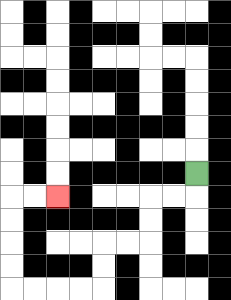{'start': '[8, 7]', 'end': '[2, 8]', 'path_directions': 'D,L,L,D,D,L,L,D,D,L,L,L,L,U,U,U,U,R,R', 'path_coordinates': '[[8, 7], [8, 8], [7, 8], [6, 8], [6, 9], [6, 10], [5, 10], [4, 10], [4, 11], [4, 12], [3, 12], [2, 12], [1, 12], [0, 12], [0, 11], [0, 10], [0, 9], [0, 8], [1, 8], [2, 8]]'}